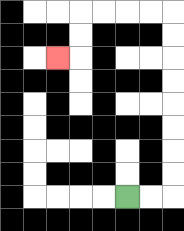{'start': '[5, 8]', 'end': '[2, 2]', 'path_directions': 'R,R,U,U,U,U,U,U,U,U,L,L,L,L,D,D,L', 'path_coordinates': '[[5, 8], [6, 8], [7, 8], [7, 7], [7, 6], [7, 5], [7, 4], [7, 3], [7, 2], [7, 1], [7, 0], [6, 0], [5, 0], [4, 0], [3, 0], [3, 1], [3, 2], [2, 2]]'}